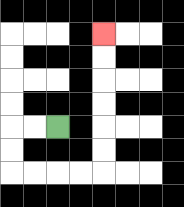{'start': '[2, 5]', 'end': '[4, 1]', 'path_directions': 'L,L,D,D,R,R,R,R,U,U,U,U,U,U', 'path_coordinates': '[[2, 5], [1, 5], [0, 5], [0, 6], [0, 7], [1, 7], [2, 7], [3, 7], [4, 7], [4, 6], [4, 5], [4, 4], [4, 3], [4, 2], [4, 1]]'}